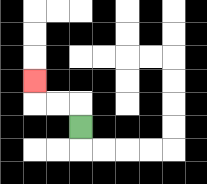{'start': '[3, 5]', 'end': '[1, 3]', 'path_directions': 'U,L,L,U', 'path_coordinates': '[[3, 5], [3, 4], [2, 4], [1, 4], [1, 3]]'}